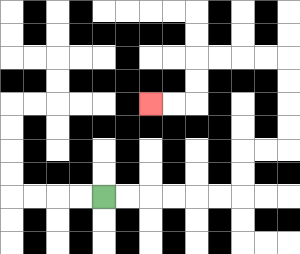{'start': '[4, 8]', 'end': '[6, 4]', 'path_directions': 'R,R,R,R,R,R,U,U,R,R,U,U,U,U,L,L,L,L,D,D,L,L', 'path_coordinates': '[[4, 8], [5, 8], [6, 8], [7, 8], [8, 8], [9, 8], [10, 8], [10, 7], [10, 6], [11, 6], [12, 6], [12, 5], [12, 4], [12, 3], [12, 2], [11, 2], [10, 2], [9, 2], [8, 2], [8, 3], [8, 4], [7, 4], [6, 4]]'}